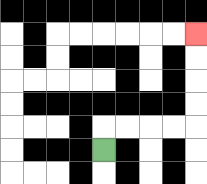{'start': '[4, 6]', 'end': '[8, 1]', 'path_directions': 'U,R,R,R,R,U,U,U,U', 'path_coordinates': '[[4, 6], [4, 5], [5, 5], [6, 5], [7, 5], [8, 5], [8, 4], [8, 3], [8, 2], [8, 1]]'}